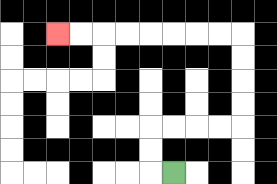{'start': '[7, 7]', 'end': '[2, 1]', 'path_directions': 'L,U,U,R,R,R,R,U,U,U,U,L,L,L,L,L,L,L,L', 'path_coordinates': '[[7, 7], [6, 7], [6, 6], [6, 5], [7, 5], [8, 5], [9, 5], [10, 5], [10, 4], [10, 3], [10, 2], [10, 1], [9, 1], [8, 1], [7, 1], [6, 1], [5, 1], [4, 1], [3, 1], [2, 1]]'}